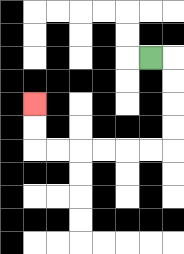{'start': '[6, 2]', 'end': '[1, 4]', 'path_directions': 'R,D,D,D,D,L,L,L,L,L,L,U,U', 'path_coordinates': '[[6, 2], [7, 2], [7, 3], [7, 4], [7, 5], [7, 6], [6, 6], [5, 6], [4, 6], [3, 6], [2, 6], [1, 6], [1, 5], [1, 4]]'}